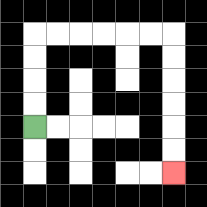{'start': '[1, 5]', 'end': '[7, 7]', 'path_directions': 'U,U,U,U,R,R,R,R,R,R,D,D,D,D,D,D', 'path_coordinates': '[[1, 5], [1, 4], [1, 3], [1, 2], [1, 1], [2, 1], [3, 1], [4, 1], [5, 1], [6, 1], [7, 1], [7, 2], [7, 3], [7, 4], [7, 5], [7, 6], [7, 7]]'}